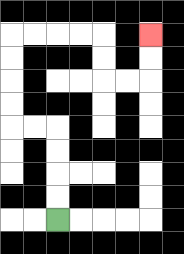{'start': '[2, 9]', 'end': '[6, 1]', 'path_directions': 'U,U,U,U,L,L,U,U,U,U,R,R,R,R,D,D,R,R,U,U', 'path_coordinates': '[[2, 9], [2, 8], [2, 7], [2, 6], [2, 5], [1, 5], [0, 5], [0, 4], [0, 3], [0, 2], [0, 1], [1, 1], [2, 1], [3, 1], [4, 1], [4, 2], [4, 3], [5, 3], [6, 3], [6, 2], [6, 1]]'}